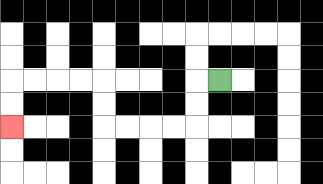{'start': '[9, 3]', 'end': '[0, 5]', 'path_directions': 'L,D,D,L,L,L,L,U,U,L,L,L,L,D,D', 'path_coordinates': '[[9, 3], [8, 3], [8, 4], [8, 5], [7, 5], [6, 5], [5, 5], [4, 5], [4, 4], [4, 3], [3, 3], [2, 3], [1, 3], [0, 3], [0, 4], [0, 5]]'}